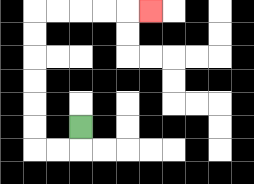{'start': '[3, 5]', 'end': '[6, 0]', 'path_directions': 'D,L,L,U,U,U,U,U,U,R,R,R,R,R', 'path_coordinates': '[[3, 5], [3, 6], [2, 6], [1, 6], [1, 5], [1, 4], [1, 3], [1, 2], [1, 1], [1, 0], [2, 0], [3, 0], [4, 0], [5, 0], [6, 0]]'}